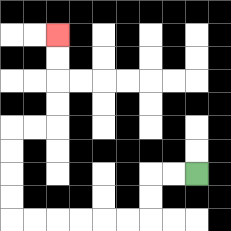{'start': '[8, 7]', 'end': '[2, 1]', 'path_directions': 'L,L,D,D,L,L,L,L,L,L,U,U,U,U,R,R,U,U,U,U', 'path_coordinates': '[[8, 7], [7, 7], [6, 7], [6, 8], [6, 9], [5, 9], [4, 9], [3, 9], [2, 9], [1, 9], [0, 9], [0, 8], [0, 7], [0, 6], [0, 5], [1, 5], [2, 5], [2, 4], [2, 3], [2, 2], [2, 1]]'}